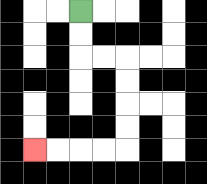{'start': '[3, 0]', 'end': '[1, 6]', 'path_directions': 'D,D,R,R,D,D,D,D,L,L,L,L', 'path_coordinates': '[[3, 0], [3, 1], [3, 2], [4, 2], [5, 2], [5, 3], [5, 4], [5, 5], [5, 6], [4, 6], [3, 6], [2, 6], [1, 6]]'}